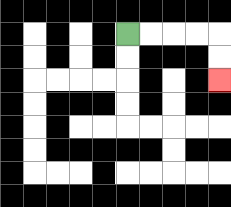{'start': '[5, 1]', 'end': '[9, 3]', 'path_directions': 'R,R,R,R,D,D', 'path_coordinates': '[[5, 1], [6, 1], [7, 1], [8, 1], [9, 1], [9, 2], [9, 3]]'}